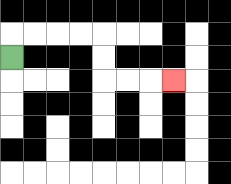{'start': '[0, 2]', 'end': '[7, 3]', 'path_directions': 'U,R,R,R,R,D,D,R,R,R', 'path_coordinates': '[[0, 2], [0, 1], [1, 1], [2, 1], [3, 1], [4, 1], [4, 2], [4, 3], [5, 3], [6, 3], [7, 3]]'}